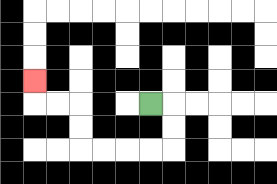{'start': '[6, 4]', 'end': '[1, 3]', 'path_directions': 'R,D,D,L,L,L,L,U,U,L,L,U', 'path_coordinates': '[[6, 4], [7, 4], [7, 5], [7, 6], [6, 6], [5, 6], [4, 6], [3, 6], [3, 5], [3, 4], [2, 4], [1, 4], [1, 3]]'}